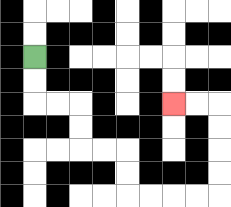{'start': '[1, 2]', 'end': '[7, 4]', 'path_directions': 'D,D,R,R,D,D,R,R,D,D,R,R,R,R,U,U,U,U,L,L', 'path_coordinates': '[[1, 2], [1, 3], [1, 4], [2, 4], [3, 4], [3, 5], [3, 6], [4, 6], [5, 6], [5, 7], [5, 8], [6, 8], [7, 8], [8, 8], [9, 8], [9, 7], [9, 6], [9, 5], [9, 4], [8, 4], [7, 4]]'}